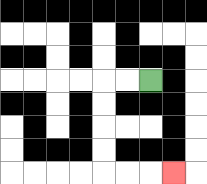{'start': '[6, 3]', 'end': '[7, 7]', 'path_directions': 'L,L,D,D,D,D,R,R,R', 'path_coordinates': '[[6, 3], [5, 3], [4, 3], [4, 4], [4, 5], [4, 6], [4, 7], [5, 7], [6, 7], [7, 7]]'}